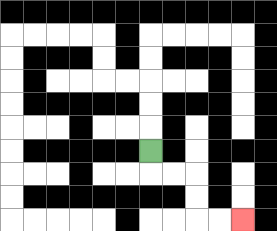{'start': '[6, 6]', 'end': '[10, 9]', 'path_directions': 'D,R,R,D,D,R,R', 'path_coordinates': '[[6, 6], [6, 7], [7, 7], [8, 7], [8, 8], [8, 9], [9, 9], [10, 9]]'}